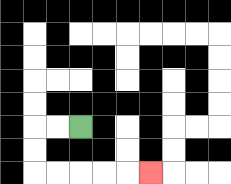{'start': '[3, 5]', 'end': '[6, 7]', 'path_directions': 'L,L,D,D,R,R,R,R,R', 'path_coordinates': '[[3, 5], [2, 5], [1, 5], [1, 6], [1, 7], [2, 7], [3, 7], [4, 7], [5, 7], [6, 7]]'}